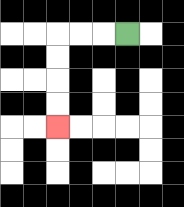{'start': '[5, 1]', 'end': '[2, 5]', 'path_directions': 'L,L,L,D,D,D,D', 'path_coordinates': '[[5, 1], [4, 1], [3, 1], [2, 1], [2, 2], [2, 3], [2, 4], [2, 5]]'}